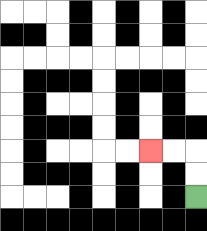{'start': '[8, 8]', 'end': '[6, 6]', 'path_directions': 'U,U,L,L', 'path_coordinates': '[[8, 8], [8, 7], [8, 6], [7, 6], [6, 6]]'}